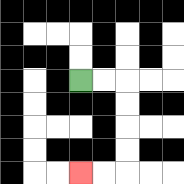{'start': '[3, 3]', 'end': '[3, 7]', 'path_directions': 'R,R,D,D,D,D,L,L', 'path_coordinates': '[[3, 3], [4, 3], [5, 3], [5, 4], [5, 5], [5, 6], [5, 7], [4, 7], [3, 7]]'}